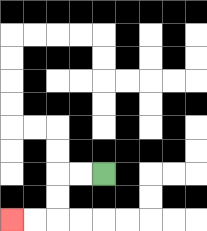{'start': '[4, 7]', 'end': '[0, 9]', 'path_directions': 'L,L,D,D,L,L', 'path_coordinates': '[[4, 7], [3, 7], [2, 7], [2, 8], [2, 9], [1, 9], [0, 9]]'}